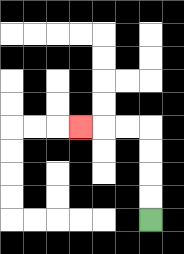{'start': '[6, 9]', 'end': '[3, 5]', 'path_directions': 'U,U,U,U,L,L,L', 'path_coordinates': '[[6, 9], [6, 8], [6, 7], [6, 6], [6, 5], [5, 5], [4, 5], [3, 5]]'}